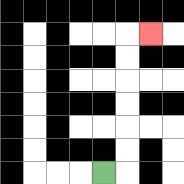{'start': '[4, 7]', 'end': '[6, 1]', 'path_directions': 'R,U,U,U,U,U,U,R', 'path_coordinates': '[[4, 7], [5, 7], [5, 6], [5, 5], [5, 4], [5, 3], [5, 2], [5, 1], [6, 1]]'}